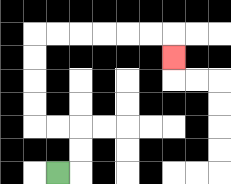{'start': '[2, 7]', 'end': '[7, 2]', 'path_directions': 'R,U,U,L,L,U,U,U,U,R,R,R,R,R,R,D', 'path_coordinates': '[[2, 7], [3, 7], [3, 6], [3, 5], [2, 5], [1, 5], [1, 4], [1, 3], [1, 2], [1, 1], [2, 1], [3, 1], [4, 1], [5, 1], [6, 1], [7, 1], [7, 2]]'}